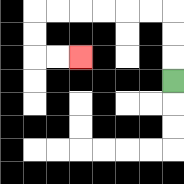{'start': '[7, 3]', 'end': '[3, 2]', 'path_directions': 'U,U,U,L,L,L,L,L,L,D,D,R,R', 'path_coordinates': '[[7, 3], [7, 2], [7, 1], [7, 0], [6, 0], [5, 0], [4, 0], [3, 0], [2, 0], [1, 0], [1, 1], [1, 2], [2, 2], [3, 2]]'}